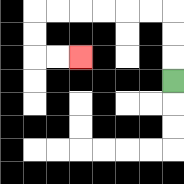{'start': '[7, 3]', 'end': '[3, 2]', 'path_directions': 'U,U,U,L,L,L,L,L,L,D,D,R,R', 'path_coordinates': '[[7, 3], [7, 2], [7, 1], [7, 0], [6, 0], [5, 0], [4, 0], [3, 0], [2, 0], [1, 0], [1, 1], [1, 2], [2, 2], [3, 2]]'}